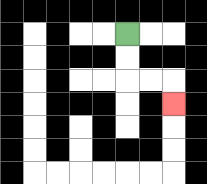{'start': '[5, 1]', 'end': '[7, 4]', 'path_directions': 'D,D,R,R,D', 'path_coordinates': '[[5, 1], [5, 2], [5, 3], [6, 3], [7, 3], [7, 4]]'}